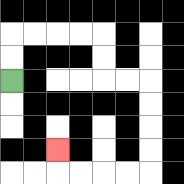{'start': '[0, 3]', 'end': '[2, 6]', 'path_directions': 'U,U,R,R,R,R,D,D,R,R,D,D,D,D,L,L,L,L,U', 'path_coordinates': '[[0, 3], [0, 2], [0, 1], [1, 1], [2, 1], [3, 1], [4, 1], [4, 2], [4, 3], [5, 3], [6, 3], [6, 4], [6, 5], [6, 6], [6, 7], [5, 7], [4, 7], [3, 7], [2, 7], [2, 6]]'}